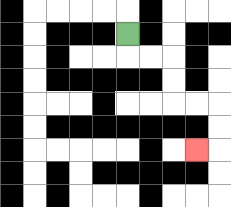{'start': '[5, 1]', 'end': '[8, 6]', 'path_directions': 'D,R,R,D,D,R,R,D,D,L', 'path_coordinates': '[[5, 1], [5, 2], [6, 2], [7, 2], [7, 3], [7, 4], [8, 4], [9, 4], [9, 5], [9, 6], [8, 6]]'}